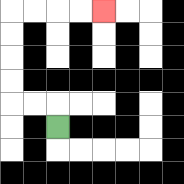{'start': '[2, 5]', 'end': '[4, 0]', 'path_directions': 'U,L,L,U,U,U,U,R,R,R,R', 'path_coordinates': '[[2, 5], [2, 4], [1, 4], [0, 4], [0, 3], [0, 2], [0, 1], [0, 0], [1, 0], [2, 0], [3, 0], [4, 0]]'}